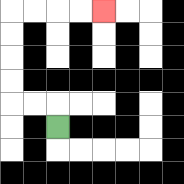{'start': '[2, 5]', 'end': '[4, 0]', 'path_directions': 'U,L,L,U,U,U,U,R,R,R,R', 'path_coordinates': '[[2, 5], [2, 4], [1, 4], [0, 4], [0, 3], [0, 2], [0, 1], [0, 0], [1, 0], [2, 0], [3, 0], [4, 0]]'}